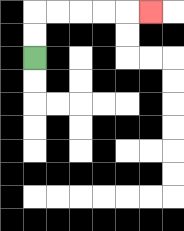{'start': '[1, 2]', 'end': '[6, 0]', 'path_directions': 'U,U,R,R,R,R,R', 'path_coordinates': '[[1, 2], [1, 1], [1, 0], [2, 0], [3, 0], [4, 0], [5, 0], [6, 0]]'}